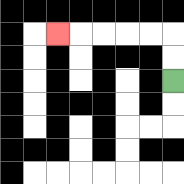{'start': '[7, 3]', 'end': '[2, 1]', 'path_directions': 'U,U,L,L,L,L,L', 'path_coordinates': '[[7, 3], [7, 2], [7, 1], [6, 1], [5, 1], [4, 1], [3, 1], [2, 1]]'}